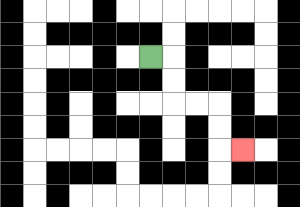{'start': '[6, 2]', 'end': '[10, 6]', 'path_directions': 'R,D,D,R,R,D,D,R', 'path_coordinates': '[[6, 2], [7, 2], [7, 3], [7, 4], [8, 4], [9, 4], [9, 5], [9, 6], [10, 6]]'}